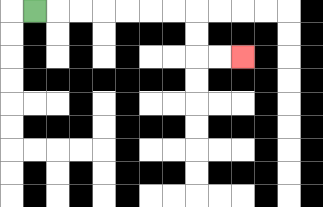{'start': '[1, 0]', 'end': '[10, 2]', 'path_directions': 'R,R,R,R,R,R,R,D,D,R,R', 'path_coordinates': '[[1, 0], [2, 0], [3, 0], [4, 0], [5, 0], [6, 0], [7, 0], [8, 0], [8, 1], [8, 2], [9, 2], [10, 2]]'}